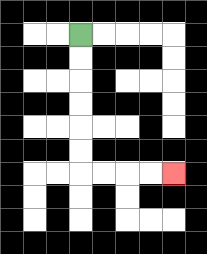{'start': '[3, 1]', 'end': '[7, 7]', 'path_directions': 'D,D,D,D,D,D,R,R,R,R', 'path_coordinates': '[[3, 1], [3, 2], [3, 3], [3, 4], [3, 5], [3, 6], [3, 7], [4, 7], [5, 7], [6, 7], [7, 7]]'}